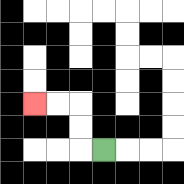{'start': '[4, 6]', 'end': '[1, 4]', 'path_directions': 'L,U,U,L,L', 'path_coordinates': '[[4, 6], [3, 6], [3, 5], [3, 4], [2, 4], [1, 4]]'}